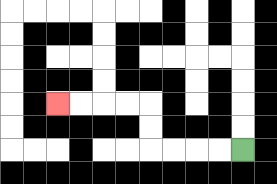{'start': '[10, 6]', 'end': '[2, 4]', 'path_directions': 'L,L,L,L,U,U,L,L,L,L', 'path_coordinates': '[[10, 6], [9, 6], [8, 6], [7, 6], [6, 6], [6, 5], [6, 4], [5, 4], [4, 4], [3, 4], [2, 4]]'}